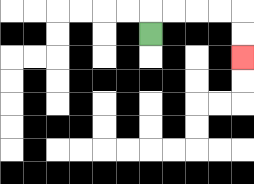{'start': '[6, 1]', 'end': '[10, 2]', 'path_directions': 'U,R,R,R,R,D,D', 'path_coordinates': '[[6, 1], [6, 0], [7, 0], [8, 0], [9, 0], [10, 0], [10, 1], [10, 2]]'}